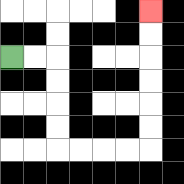{'start': '[0, 2]', 'end': '[6, 0]', 'path_directions': 'R,R,D,D,D,D,R,R,R,R,U,U,U,U,U,U', 'path_coordinates': '[[0, 2], [1, 2], [2, 2], [2, 3], [2, 4], [2, 5], [2, 6], [3, 6], [4, 6], [5, 6], [6, 6], [6, 5], [6, 4], [6, 3], [6, 2], [6, 1], [6, 0]]'}